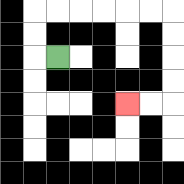{'start': '[2, 2]', 'end': '[5, 4]', 'path_directions': 'L,U,U,R,R,R,R,R,R,D,D,D,D,L,L', 'path_coordinates': '[[2, 2], [1, 2], [1, 1], [1, 0], [2, 0], [3, 0], [4, 0], [5, 0], [6, 0], [7, 0], [7, 1], [7, 2], [7, 3], [7, 4], [6, 4], [5, 4]]'}